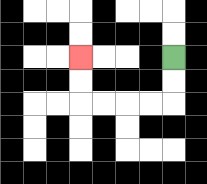{'start': '[7, 2]', 'end': '[3, 2]', 'path_directions': 'D,D,L,L,L,L,U,U', 'path_coordinates': '[[7, 2], [7, 3], [7, 4], [6, 4], [5, 4], [4, 4], [3, 4], [3, 3], [3, 2]]'}